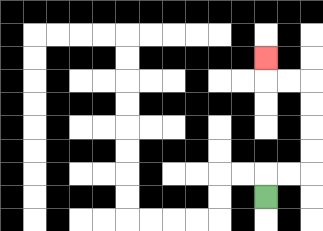{'start': '[11, 8]', 'end': '[11, 2]', 'path_directions': 'U,R,R,U,U,U,U,L,L,U', 'path_coordinates': '[[11, 8], [11, 7], [12, 7], [13, 7], [13, 6], [13, 5], [13, 4], [13, 3], [12, 3], [11, 3], [11, 2]]'}